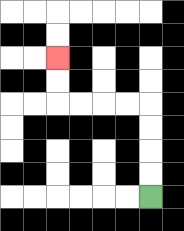{'start': '[6, 8]', 'end': '[2, 2]', 'path_directions': 'U,U,U,U,L,L,L,L,U,U', 'path_coordinates': '[[6, 8], [6, 7], [6, 6], [6, 5], [6, 4], [5, 4], [4, 4], [3, 4], [2, 4], [2, 3], [2, 2]]'}